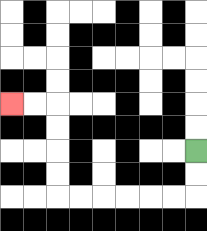{'start': '[8, 6]', 'end': '[0, 4]', 'path_directions': 'D,D,L,L,L,L,L,L,U,U,U,U,L,L', 'path_coordinates': '[[8, 6], [8, 7], [8, 8], [7, 8], [6, 8], [5, 8], [4, 8], [3, 8], [2, 8], [2, 7], [2, 6], [2, 5], [2, 4], [1, 4], [0, 4]]'}